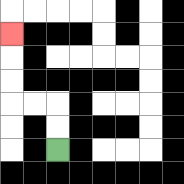{'start': '[2, 6]', 'end': '[0, 1]', 'path_directions': 'U,U,L,L,U,U,U', 'path_coordinates': '[[2, 6], [2, 5], [2, 4], [1, 4], [0, 4], [0, 3], [0, 2], [0, 1]]'}